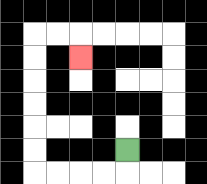{'start': '[5, 6]', 'end': '[3, 2]', 'path_directions': 'D,L,L,L,L,U,U,U,U,U,U,R,R,D', 'path_coordinates': '[[5, 6], [5, 7], [4, 7], [3, 7], [2, 7], [1, 7], [1, 6], [1, 5], [1, 4], [1, 3], [1, 2], [1, 1], [2, 1], [3, 1], [3, 2]]'}